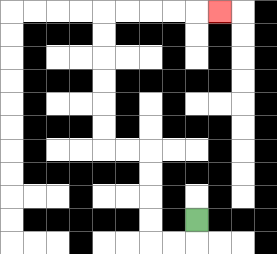{'start': '[8, 9]', 'end': '[9, 0]', 'path_directions': 'D,L,L,U,U,U,U,L,L,U,U,U,U,U,U,R,R,R,R,R', 'path_coordinates': '[[8, 9], [8, 10], [7, 10], [6, 10], [6, 9], [6, 8], [6, 7], [6, 6], [5, 6], [4, 6], [4, 5], [4, 4], [4, 3], [4, 2], [4, 1], [4, 0], [5, 0], [6, 0], [7, 0], [8, 0], [9, 0]]'}